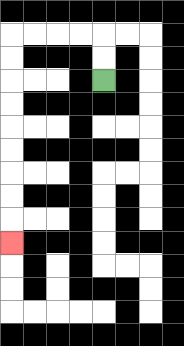{'start': '[4, 3]', 'end': '[0, 10]', 'path_directions': 'U,U,L,L,L,L,D,D,D,D,D,D,D,D,D', 'path_coordinates': '[[4, 3], [4, 2], [4, 1], [3, 1], [2, 1], [1, 1], [0, 1], [0, 2], [0, 3], [0, 4], [0, 5], [0, 6], [0, 7], [0, 8], [0, 9], [0, 10]]'}